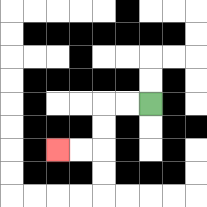{'start': '[6, 4]', 'end': '[2, 6]', 'path_directions': 'L,L,D,D,L,L', 'path_coordinates': '[[6, 4], [5, 4], [4, 4], [4, 5], [4, 6], [3, 6], [2, 6]]'}